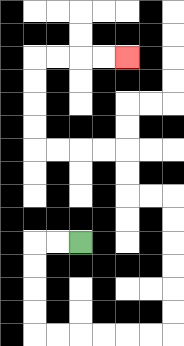{'start': '[3, 10]', 'end': '[5, 2]', 'path_directions': 'L,L,D,D,D,D,R,R,R,R,R,R,U,U,U,U,U,U,L,L,U,U,L,L,L,L,U,U,U,U,R,R,R,R', 'path_coordinates': '[[3, 10], [2, 10], [1, 10], [1, 11], [1, 12], [1, 13], [1, 14], [2, 14], [3, 14], [4, 14], [5, 14], [6, 14], [7, 14], [7, 13], [7, 12], [7, 11], [7, 10], [7, 9], [7, 8], [6, 8], [5, 8], [5, 7], [5, 6], [4, 6], [3, 6], [2, 6], [1, 6], [1, 5], [1, 4], [1, 3], [1, 2], [2, 2], [3, 2], [4, 2], [5, 2]]'}